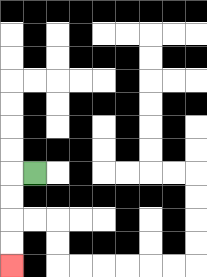{'start': '[1, 7]', 'end': '[0, 11]', 'path_directions': 'L,D,D,D,D', 'path_coordinates': '[[1, 7], [0, 7], [0, 8], [0, 9], [0, 10], [0, 11]]'}